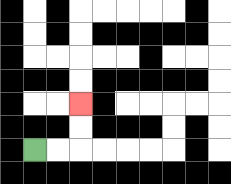{'start': '[1, 6]', 'end': '[3, 4]', 'path_directions': 'R,R,U,U', 'path_coordinates': '[[1, 6], [2, 6], [3, 6], [3, 5], [3, 4]]'}